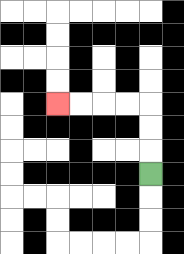{'start': '[6, 7]', 'end': '[2, 4]', 'path_directions': 'U,U,U,L,L,L,L', 'path_coordinates': '[[6, 7], [6, 6], [6, 5], [6, 4], [5, 4], [4, 4], [3, 4], [2, 4]]'}